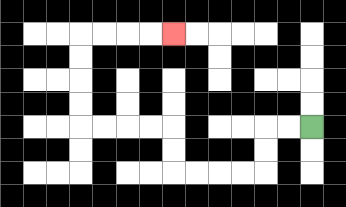{'start': '[13, 5]', 'end': '[7, 1]', 'path_directions': 'L,L,D,D,L,L,L,L,U,U,L,L,L,L,U,U,U,U,R,R,R,R', 'path_coordinates': '[[13, 5], [12, 5], [11, 5], [11, 6], [11, 7], [10, 7], [9, 7], [8, 7], [7, 7], [7, 6], [7, 5], [6, 5], [5, 5], [4, 5], [3, 5], [3, 4], [3, 3], [3, 2], [3, 1], [4, 1], [5, 1], [6, 1], [7, 1]]'}